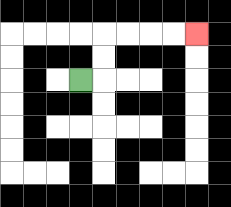{'start': '[3, 3]', 'end': '[8, 1]', 'path_directions': 'R,U,U,R,R,R,R', 'path_coordinates': '[[3, 3], [4, 3], [4, 2], [4, 1], [5, 1], [6, 1], [7, 1], [8, 1]]'}